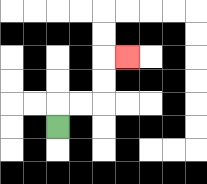{'start': '[2, 5]', 'end': '[5, 2]', 'path_directions': 'U,R,R,U,U,R', 'path_coordinates': '[[2, 5], [2, 4], [3, 4], [4, 4], [4, 3], [4, 2], [5, 2]]'}